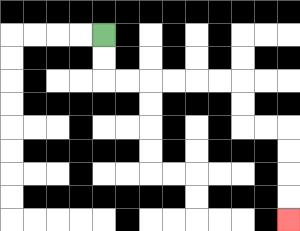{'start': '[4, 1]', 'end': '[12, 9]', 'path_directions': 'D,D,R,R,R,R,R,R,D,D,R,R,D,D,D,D', 'path_coordinates': '[[4, 1], [4, 2], [4, 3], [5, 3], [6, 3], [7, 3], [8, 3], [9, 3], [10, 3], [10, 4], [10, 5], [11, 5], [12, 5], [12, 6], [12, 7], [12, 8], [12, 9]]'}